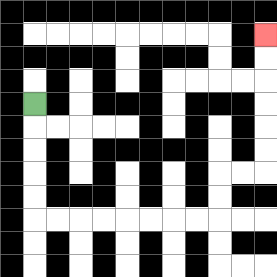{'start': '[1, 4]', 'end': '[11, 1]', 'path_directions': 'D,D,D,D,D,R,R,R,R,R,R,R,R,U,U,R,R,U,U,U,U,U,U', 'path_coordinates': '[[1, 4], [1, 5], [1, 6], [1, 7], [1, 8], [1, 9], [2, 9], [3, 9], [4, 9], [5, 9], [6, 9], [7, 9], [8, 9], [9, 9], [9, 8], [9, 7], [10, 7], [11, 7], [11, 6], [11, 5], [11, 4], [11, 3], [11, 2], [11, 1]]'}